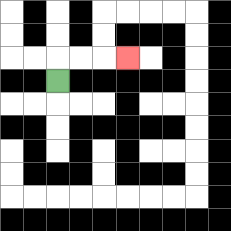{'start': '[2, 3]', 'end': '[5, 2]', 'path_directions': 'U,R,R,R', 'path_coordinates': '[[2, 3], [2, 2], [3, 2], [4, 2], [5, 2]]'}